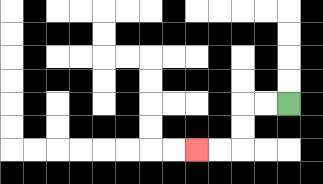{'start': '[12, 4]', 'end': '[8, 6]', 'path_directions': 'L,L,D,D,L,L', 'path_coordinates': '[[12, 4], [11, 4], [10, 4], [10, 5], [10, 6], [9, 6], [8, 6]]'}